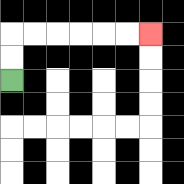{'start': '[0, 3]', 'end': '[6, 1]', 'path_directions': 'U,U,R,R,R,R,R,R', 'path_coordinates': '[[0, 3], [0, 2], [0, 1], [1, 1], [2, 1], [3, 1], [4, 1], [5, 1], [6, 1]]'}